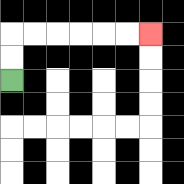{'start': '[0, 3]', 'end': '[6, 1]', 'path_directions': 'U,U,R,R,R,R,R,R', 'path_coordinates': '[[0, 3], [0, 2], [0, 1], [1, 1], [2, 1], [3, 1], [4, 1], [5, 1], [6, 1]]'}